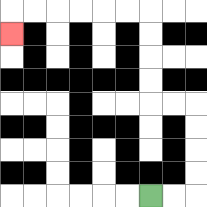{'start': '[6, 8]', 'end': '[0, 1]', 'path_directions': 'R,R,U,U,U,U,L,L,U,U,U,U,L,L,L,L,L,L,D', 'path_coordinates': '[[6, 8], [7, 8], [8, 8], [8, 7], [8, 6], [8, 5], [8, 4], [7, 4], [6, 4], [6, 3], [6, 2], [6, 1], [6, 0], [5, 0], [4, 0], [3, 0], [2, 0], [1, 0], [0, 0], [0, 1]]'}